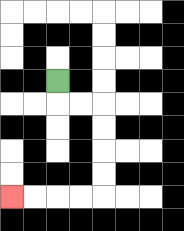{'start': '[2, 3]', 'end': '[0, 8]', 'path_directions': 'D,R,R,D,D,D,D,L,L,L,L', 'path_coordinates': '[[2, 3], [2, 4], [3, 4], [4, 4], [4, 5], [4, 6], [4, 7], [4, 8], [3, 8], [2, 8], [1, 8], [0, 8]]'}